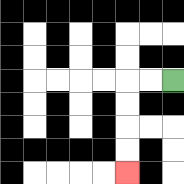{'start': '[7, 3]', 'end': '[5, 7]', 'path_directions': 'L,L,D,D,D,D', 'path_coordinates': '[[7, 3], [6, 3], [5, 3], [5, 4], [5, 5], [5, 6], [5, 7]]'}